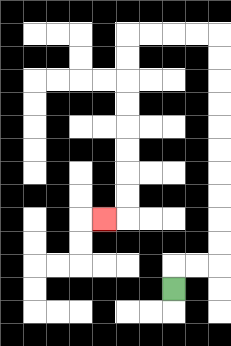{'start': '[7, 12]', 'end': '[4, 9]', 'path_directions': 'U,R,R,U,U,U,U,U,U,U,U,U,U,L,L,L,L,D,D,D,D,D,D,D,D,L', 'path_coordinates': '[[7, 12], [7, 11], [8, 11], [9, 11], [9, 10], [9, 9], [9, 8], [9, 7], [9, 6], [9, 5], [9, 4], [9, 3], [9, 2], [9, 1], [8, 1], [7, 1], [6, 1], [5, 1], [5, 2], [5, 3], [5, 4], [5, 5], [5, 6], [5, 7], [5, 8], [5, 9], [4, 9]]'}